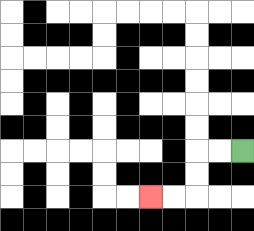{'start': '[10, 6]', 'end': '[6, 8]', 'path_directions': 'L,L,D,D,L,L', 'path_coordinates': '[[10, 6], [9, 6], [8, 6], [8, 7], [8, 8], [7, 8], [6, 8]]'}